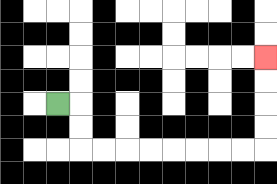{'start': '[2, 4]', 'end': '[11, 2]', 'path_directions': 'R,D,D,R,R,R,R,R,R,R,R,U,U,U,U', 'path_coordinates': '[[2, 4], [3, 4], [3, 5], [3, 6], [4, 6], [5, 6], [6, 6], [7, 6], [8, 6], [9, 6], [10, 6], [11, 6], [11, 5], [11, 4], [11, 3], [11, 2]]'}